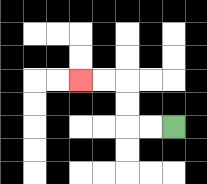{'start': '[7, 5]', 'end': '[3, 3]', 'path_directions': 'L,L,U,U,L,L', 'path_coordinates': '[[7, 5], [6, 5], [5, 5], [5, 4], [5, 3], [4, 3], [3, 3]]'}